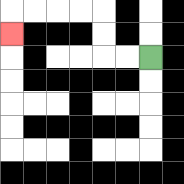{'start': '[6, 2]', 'end': '[0, 1]', 'path_directions': 'L,L,U,U,L,L,L,L,D', 'path_coordinates': '[[6, 2], [5, 2], [4, 2], [4, 1], [4, 0], [3, 0], [2, 0], [1, 0], [0, 0], [0, 1]]'}